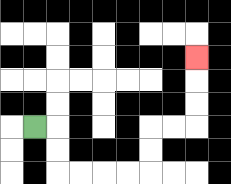{'start': '[1, 5]', 'end': '[8, 2]', 'path_directions': 'R,D,D,R,R,R,R,U,U,R,R,U,U,U', 'path_coordinates': '[[1, 5], [2, 5], [2, 6], [2, 7], [3, 7], [4, 7], [5, 7], [6, 7], [6, 6], [6, 5], [7, 5], [8, 5], [8, 4], [8, 3], [8, 2]]'}